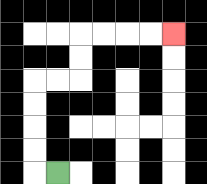{'start': '[2, 7]', 'end': '[7, 1]', 'path_directions': 'L,U,U,U,U,R,R,U,U,R,R,R,R', 'path_coordinates': '[[2, 7], [1, 7], [1, 6], [1, 5], [1, 4], [1, 3], [2, 3], [3, 3], [3, 2], [3, 1], [4, 1], [5, 1], [6, 1], [7, 1]]'}